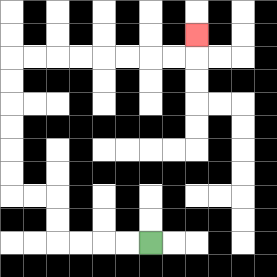{'start': '[6, 10]', 'end': '[8, 1]', 'path_directions': 'L,L,L,L,U,U,L,L,U,U,U,U,U,U,R,R,R,R,R,R,R,R,U', 'path_coordinates': '[[6, 10], [5, 10], [4, 10], [3, 10], [2, 10], [2, 9], [2, 8], [1, 8], [0, 8], [0, 7], [0, 6], [0, 5], [0, 4], [0, 3], [0, 2], [1, 2], [2, 2], [3, 2], [4, 2], [5, 2], [6, 2], [7, 2], [8, 2], [8, 1]]'}